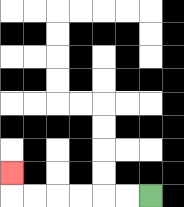{'start': '[6, 8]', 'end': '[0, 7]', 'path_directions': 'L,L,L,L,L,L,U', 'path_coordinates': '[[6, 8], [5, 8], [4, 8], [3, 8], [2, 8], [1, 8], [0, 8], [0, 7]]'}